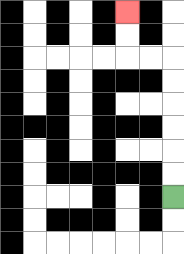{'start': '[7, 8]', 'end': '[5, 0]', 'path_directions': 'U,U,U,U,U,U,L,L,U,U', 'path_coordinates': '[[7, 8], [7, 7], [7, 6], [7, 5], [7, 4], [7, 3], [7, 2], [6, 2], [5, 2], [5, 1], [5, 0]]'}